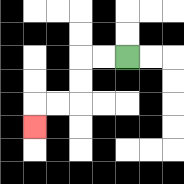{'start': '[5, 2]', 'end': '[1, 5]', 'path_directions': 'L,L,D,D,L,L,D', 'path_coordinates': '[[5, 2], [4, 2], [3, 2], [3, 3], [3, 4], [2, 4], [1, 4], [1, 5]]'}